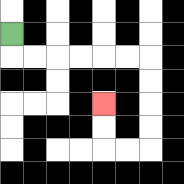{'start': '[0, 1]', 'end': '[4, 4]', 'path_directions': 'D,R,R,R,R,R,R,D,D,D,D,L,L,U,U', 'path_coordinates': '[[0, 1], [0, 2], [1, 2], [2, 2], [3, 2], [4, 2], [5, 2], [6, 2], [6, 3], [6, 4], [6, 5], [6, 6], [5, 6], [4, 6], [4, 5], [4, 4]]'}